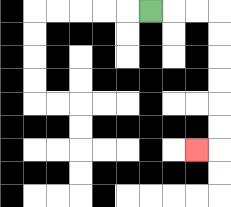{'start': '[6, 0]', 'end': '[8, 6]', 'path_directions': 'R,R,R,D,D,D,D,D,D,L', 'path_coordinates': '[[6, 0], [7, 0], [8, 0], [9, 0], [9, 1], [9, 2], [9, 3], [9, 4], [9, 5], [9, 6], [8, 6]]'}